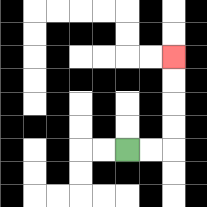{'start': '[5, 6]', 'end': '[7, 2]', 'path_directions': 'R,R,U,U,U,U', 'path_coordinates': '[[5, 6], [6, 6], [7, 6], [7, 5], [7, 4], [7, 3], [7, 2]]'}